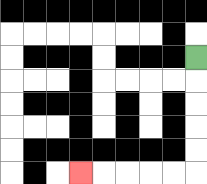{'start': '[8, 2]', 'end': '[3, 7]', 'path_directions': 'D,D,D,D,D,L,L,L,L,L', 'path_coordinates': '[[8, 2], [8, 3], [8, 4], [8, 5], [8, 6], [8, 7], [7, 7], [6, 7], [5, 7], [4, 7], [3, 7]]'}